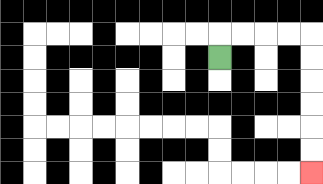{'start': '[9, 2]', 'end': '[13, 7]', 'path_directions': 'U,R,R,R,R,D,D,D,D,D,D', 'path_coordinates': '[[9, 2], [9, 1], [10, 1], [11, 1], [12, 1], [13, 1], [13, 2], [13, 3], [13, 4], [13, 5], [13, 6], [13, 7]]'}